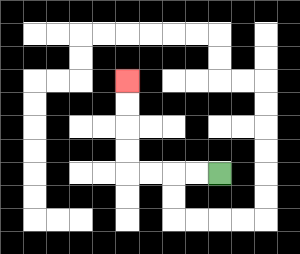{'start': '[9, 7]', 'end': '[5, 3]', 'path_directions': 'L,L,L,L,U,U,U,U', 'path_coordinates': '[[9, 7], [8, 7], [7, 7], [6, 7], [5, 7], [5, 6], [5, 5], [5, 4], [5, 3]]'}